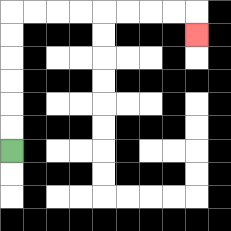{'start': '[0, 6]', 'end': '[8, 1]', 'path_directions': 'U,U,U,U,U,U,R,R,R,R,R,R,R,R,D', 'path_coordinates': '[[0, 6], [0, 5], [0, 4], [0, 3], [0, 2], [0, 1], [0, 0], [1, 0], [2, 0], [3, 0], [4, 0], [5, 0], [6, 0], [7, 0], [8, 0], [8, 1]]'}